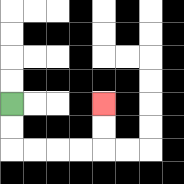{'start': '[0, 4]', 'end': '[4, 4]', 'path_directions': 'D,D,R,R,R,R,U,U', 'path_coordinates': '[[0, 4], [0, 5], [0, 6], [1, 6], [2, 6], [3, 6], [4, 6], [4, 5], [4, 4]]'}